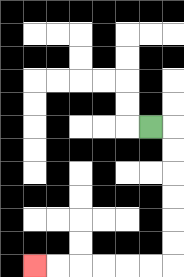{'start': '[6, 5]', 'end': '[1, 11]', 'path_directions': 'R,D,D,D,D,D,D,L,L,L,L,L,L', 'path_coordinates': '[[6, 5], [7, 5], [7, 6], [7, 7], [7, 8], [7, 9], [7, 10], [7, 11], [6, 11], [5, 11], [4, 11], [3, 11], [2, 11], [1, 11]]'}